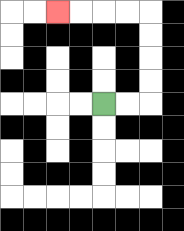{'start': '[4, 4]', 'end': '[2, 0]', 'path_directions': 'R,R,U,U,U,U,L,L,L,L', 'path_coordinates': '[[4, 4], [5, 4], [6, 4], [6, 3], [6, 2], [6, 1], [6, 0], [5, 0], [4, 0], [3, 0], [2, 0]]'}